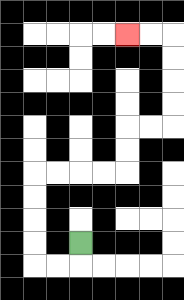{'start': '[3, 10]', 'end': '[5, 1]', 'path_directions': 'D,L,L,U,U,U,U,R,R,R,R,U,U,R,R,U,U,U,U,L,L', 'path_coordinates': '[[3, 10], [3, 11], [2, 11], [1, 11], [1, 10], [1, 9], [1, 8], [1, 7], [2, 7], [3, 7], [4, 7], [5, 7], [5, 6], [5, 5], [6, 5], [7, 5], [7, 4], [7, 3], [7, 2], [7, 1], [6, 1], [5, 1]]'}